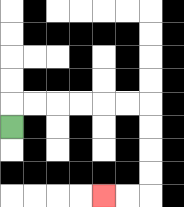{'start': '[0, 5]', 'end': '[4, 8]', 'path_directions': 'U,R,R,R,R,R,R,D,D,D,D,L,L', 'path_coordinates': '[[0, 5], [0, 4], [1, 4], [2, 4], [3, 4], [4, 4], [5, 4], [6, 4], [6, 5], [6, 6], [6, 7], [6, 8], [5, 8], [4, 8]]'}